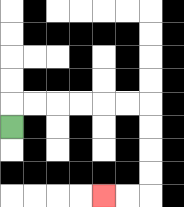{'start': '[0, 5]', 'end': '[4, 8]', 'path_directions': 'U,R,R,R,R,R,R,D,D,D,D,L,L', 'path_coordinates': '[[0, 5], [0, 4], [1, 4], [2, 4], [3, 4], [4, 4], [5, 4], [6, 4], [6, 5], [6, 6], [6, 7], [6, 8], [5, 8], [4, 8]]'}